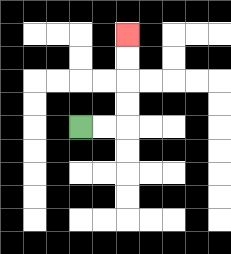{'start': '[3, 5]', 'end': '[5, 1]', 'path_directions': 'R,R,U,U,U,U', 'path_coordinates': '[[3, 5], [4, 5], [5, 5], [5, 4], [5, 3], [5, 2], [5, 1]]'}